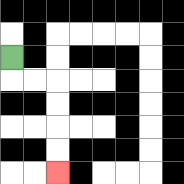{'start': '[0, 2]', 'end': '[2, 7]', 'path_directions': 'D,R,R,D,D,D,D', 'path_coordinates': '[[0, 2], [0, 3], [1, 3], [2, 3], [2, 4], [2, 5], [2, 6], [2, 7]]'}